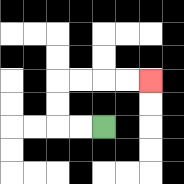{'start': '[4, 5]', 'end': '[6, 3]', 'path_directions': 'L,L,U,U,R,R,R,R', 'path_coordinates': '[[4, 5], [3, 5], [2, 5], [2, 4], [2, 3], [3, 3], [4, 3], [5, 3], [6, 3]]'}